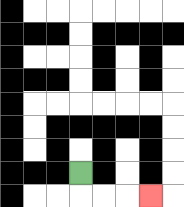{'start': '[3, 7]', 'end': '[6, 8]', 'path_directions': 'D,R,R,R', 'path_coordinates': '[[3, 7], [3, 8], [4, 8], [5, 8], [6, 8]]'}